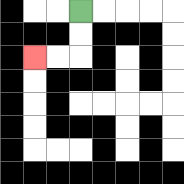{'start': '[3, 0]', 'end': '[1, 2]', 'path_directions': 'D,D,L,L', 'path_coordinates': '[[3, 0], [3, 1], [3, 2], [2, 2], [1, 2]]'}